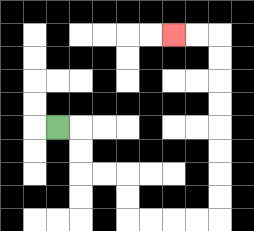{'start': '[2, 5]', 'end': '[7, 1]', 'path_directions': 'R,D,D,R,R,D,D,R,R,R,R,U,U,U,U,U,U,U,U,L,L', 'path_coordinates': '[[2, 5], [3, 5], [3, 6], [3, 7], [4, 7], [5, 7], [5, 8], [5, 9], [6, 9], [7, 9], [8, 9], [9, 9], [9, 8], [9, 7], [9, 6], [9, 5], [9, 4], [9, 3], [9, 2], [9, 1], [8, 1], [7, 1]]'}